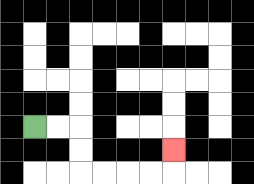{'start': '[1, 5]', 'end': '[7, 6]', 'path_directions': 'R,R,D,D,R,R,R,R,U', 'path_coordinates': '[[1, 5], [2, 5], [3, 5], [3, 6], [3, 7], [4, 7], [5, 7], [6, 7], [7, 7], [7, 6]]'}